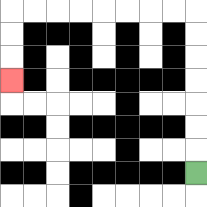{'start': '[8, 7]', 'end': '[0, 3]', 'path_directions': 'U,U,U,U,U,U,U,L,L,L,L,L,L,L,L,D,D,D', 'path_coordinates': '[[8, 7], [8, 6], [8, 5], [8, 4], [8, 3], [8, 2], [8, 1], [8, 0], [7, 0], [6, 0], [5, 0], [4, 0], [3, 0], [2, 0], [1, 0], [0, 0], [0, 1], [0, 2], [0, 3]]'}